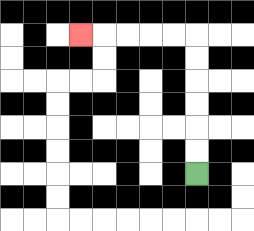{'start': '[8, 7]', 'end': '[3, 1]', 'path_directions': 'U,U,U,U,U,U,L,L,L,L,L', 'path_coordinates': '[[8, 7], [8, 6], [8, 5], [8, 4], [8, 3], [8, 2], [8, 1], [7, 1], [6, 1], [5, 1], [4, 1], [3, 1]]'}